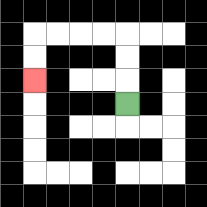{'start': '[5, 4]', 'end': '[1, 3]', 'path_directions': 'U,U,U,L,L,L,L,D,D', 'path_coordinates': '[[5, 4], [5, 3], [5, 2], [5, 1], [4, 1], [3, 1], [2, 1], [1, 1], [1, 2], [1, 3]]'}